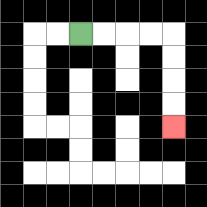{'start': '[3, 1]', 'end': '[7, 5]', 'path_directions': 'R,R,R,R,D,D,D,D', 'path_coordinates': '[[3, 1], [4, 1], [5, 1], [6, 1], [7, 1], [7, 2], [7, 3], [7, 4], [7, 5]]'}